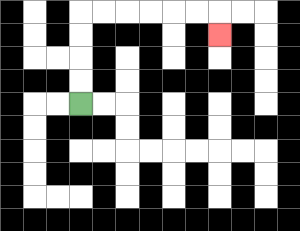{'start': '[3, 4]', 'end': '[9, 1]', 'path_directions': 'U,U,U,U,R,R,R,R,R,R,D', 'path_coordinates': '[[3, 4], [3, 3], [3, 2], [3, 1], [3, 0], [4, 0], [5, 0], [6, 0], [7, 0], [8, 0], [9, 0], [9, 1]]'}